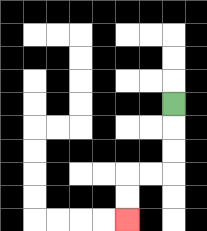{'start': '[7, 4]', 'end': '[5, 9]', 'path_directions': 'D,D,D,L,L,D,D', 'path_coordinates': '[[7, 4], [7, 5], [7, 6], [7, 7], [6, 7], [5, 7], [5, 8], [5, 9]]'}